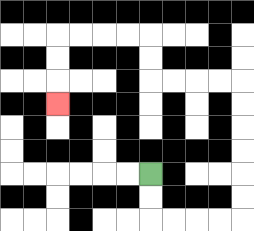{'start': '[6, 7]', 'end': '[2, 4]', 'path_directions': 'D,D,R,R,R,R,U,U,U,U,U,U,L,L,L,L,U,U,L,L,L,L,D,D,D', 'path_coordinates': '[[6, 7], [6, 8], [6, 9], [7, 9], [8, 9], [9, 9], [10, 9], [10, 8], [10, 7], [10, 6], [10, 5], [10, 4], [10, 3], [9, 3], [8, 3], [7, 3], [6, 3], [6, 2], [6, 1], [5, 1], [4, 1], [3, 1], [2, 1], [2, 2], [2, 3], [2, 4]]'}